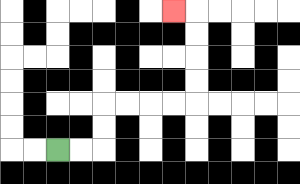{'start': '[2, 6]', 'end': '[7, 0]', 'path_directions': 'R,R,U,U,R,R,R,R,U,U,U,U,L', 'path_coordinates': '[[2, 6], [3, 6], [4, 6], [4, 5], [4, 4], [5, 4], [6, 4], [7, 4], [8, 4], [8, 3], [8, 2], [8, 1], [8, 0], [7, 0]]'}